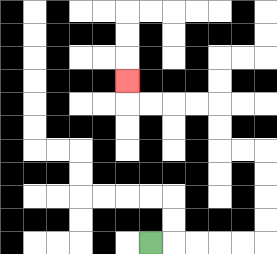{'start': '[6, 10]', 'end': '[5, 3]', 'path_directions': 'R,R,R,R,R,U,U,U,U,L,L,U,U,L,L,L,L,U', 'path_coordinates': '[[6, 10], [7, 10], [8, 10], [9, 10], [10, 10], [11, 10], [11, 9], [11, 8], [11, 7], [11, 6], [10, 6], [9, 6], [9, 5], [9, 4], [8, 4], [7, 4], [6, 4], [5, 4], [5, 3]]'}